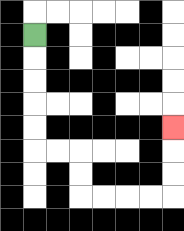{'start': '[1, 1]', 'end': '[7, 5]', 'path_directions': 'D,D,D,D,D,R,R,D,D,R,R,R,R,U,U,U', 'path_coordinates': '[[1, 1], [1, 2], [1, 3], [1, 4], [1, 5], [1, 6], [2, 6], [3, 6], [3, 7], [3, 8], [4, 8], [5, 8], [6, 8], [7, 8], [7, 7], [7, 6], [7, 5]]'}